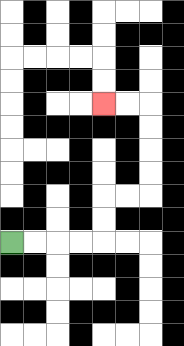{'start': '[0, 10]', 'end': '[4, 4]', 'path_directions': 'R,R,R,R,U,U,R,R,U,U,U,U,L,L', 'path_coordinates': '[[0, 10], [1, 10], [2, 10], [3, 10], [4, 10], [4, 9], [4, 8], [5, 8], [6, 8], [6, 7], [6, 6], [6, 5], [6, 4], [5, 4], [4, 4]]'}